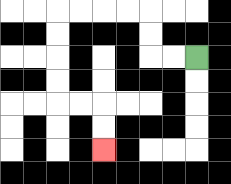{'start': '[8, 2]', 'end': '[4, 6]', 'path_directions': 'L,L,U,U,L,L,L,L,D,D,D,D,R,R,D,D', 'path_coordinates': '[[8, 2], [7, 2], [6, 2], [6, 1], [6, 0], [5, 0], [4, 0], [3, 0], [2, 0], [2, 1], [2, 2], [2, 3], [2, 4], [3, 4], [4, 4], [4, 5], [4, 6]]'}